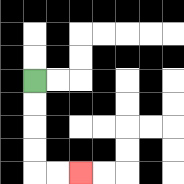{'start': '[1, 3]', 'end': '[3, 7]', 'path_directions': 'D,D,D,D,R,R', 'path_coordinates': '[[1, 3], [1, 4], [1, 5], [1, 6], [1, 7], [2, 7], [3, 7]]'}